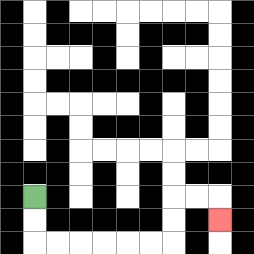{'start': '[1, 8]', 'end': '[9, 9]', 'path_directions': 'D,D,R,R,R,R,R,R,U,U,R,R,D', 'path_coordinates': '[[1, 8], [1, 9], [1, 10], [2, 10], [3, 10], [4, 10], [5, 10], [6, 10], [7, 10], [7, 9], [7, 8], [8, 8], [9, 8], [9, 9]]'}